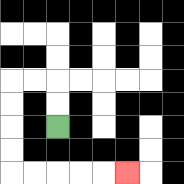{'start': '[2, 5]', 'end': '[5, 7]', 'path_directions': 'U,U,L,L,D,D,D,D,R,R,R,R,R', 'path_coordinates': '[[2, 5], [2, 4], [2, 3], [1, 3], [0, 3], [0, 4], [0, 5], [0, 6], [0, 7], [1, 7], [2, 7], [3, 7], [4, 7], [5, 7]]'}